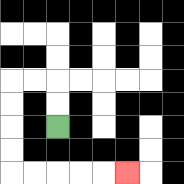{'start': '[2, 5]', 'end': '[5, 7]', 'path_directions': 'U,U,L,L,D,D,D,D,R,R,R,R,R', 'path_coordinates': '[[2, 5], [2, 4], [2, 3], [1, 3], [0, 3], [0, 4], [0, 5], [0, 6], [0, 7], [1, 7], [2, 7], [3, 7], [4, 7], [5, 7]]'}